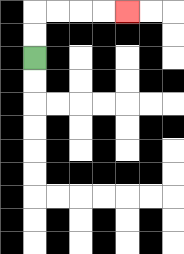{'start': '[1, 2]', 'end': '[5, 0]', 'path_directions': 'U,U,R,R,R,R', 'path_coordinates': '[[1, 2], [1, 1], [1, 0], [2, 0], [3, 0], [4, 0], [5, 0]]'}